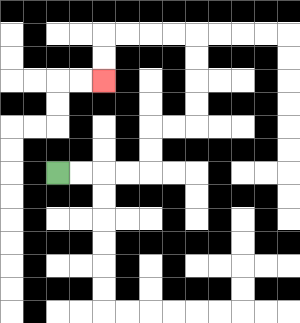{'start': '[2, 7]', 'end': '[4, 3]', 'path_directions': 'R,R,R,R,U,U,R,R,U,U,U,U,L,L,L,L,D,D', 'path_coordinates': '[[2, 7], [3, 7], [4, 7], [5, 7], [6, 7], [6, 6], [6, 5], [7, 5], [8, 5], [8, 4], [8, 3], [8, 2], [8, 1], [7, 1], [6, 1], [5, 1], [4, 1], [4, 2], [4, 3]]'}